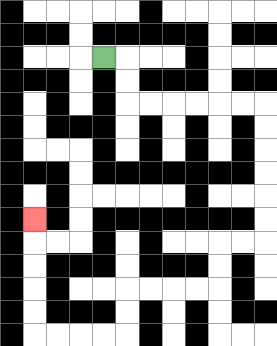{'start': '[4, 2]', 'end': '[1, 9]', 'path_directions': 'R,D,D,R,R,R,R,R,R,D,D,D,D,D,D,L,L,D,D,L,L,L,L,D,D,L,L,L,L,U,U,U,U,U', 'path_coordinates': '[[4, 2], [5, 2], [5, 3], [5, 4], [6, 4], [7, 4], [8, 4], [9, 4], [10, 4], [11, 4], [11, 5], [11, 6], [11, 7], [11, 8], [11, 9], [11, 10], [10, 10], [9, 10], [9, 11], [9, 12], [8, 12], [7, 12], [6, 12], [5, 12], [5, 13], [5, 14], [4, 14], [3, 14], [2, 14], [1, 14], [1, 13], [1, 12], [1, 11], [1, 10], [1, 9]]'}